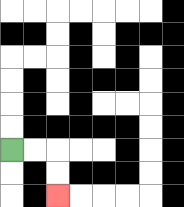{'start': '[0, 6]', 'end': '[2, 8]', 'path_directions': 'R,R,D,D', 'path_coordinates': '[[0, 6], [1, 6], [2, 6], [2, 7], [2, 8]]'}